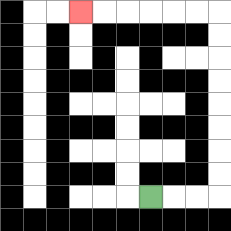{'start': '[6, 8]', 'end': '[3, 0]', 'path_directions': 'R,R,R,U,U,U,U,U,U,U,U,L,L,L,L,L,L', 'path_coordinates': '[[6, 8], [7, 8], [8, 8], [9, 8], [9, 7], [9, 6], [9, 5], [9, 4], [9, 3], [9, 2], [9, 1], [9, 0], [8, 0], [7, 0], [6, 0], [5, 0], [4, 0], [3, 0]]'}